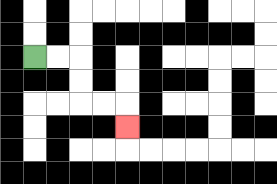{'start': '[1, 2]', 'end': '[5, 5]', 'path_directions': 'R,R,D,D,R,R,D', 'path_coordinates': '[[1, 2], [2, 2], [3, 2], [3, 3], [3, 4], [4, 4], [5, 4], [5, 5]]'}